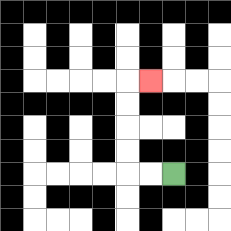{'start': '[7, 7]', 'end': '[6, 3]', 'path_directions': 'L,L,U,U,U,U,R', 'path_coordinates': '[[7, 7], [6, 7], [5, 7], [5, 6], [5, 5], [5, 4], [5, 3], [6, 3]]'}